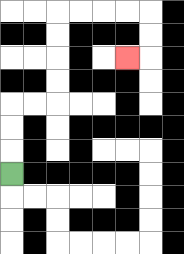{'start': '[0, 7]', 'end': '[5, 2]', 'path_directions': 'U,U,U,R,R,U,U,U,U,R,R,R,R,D,D,L', 'path_coordinates': '[[0, 7], [0, 6], [0, 5], [0, 4], [1, 4], [2, 4], [2, 3], [2, 2], [2, 1], [2, 0], [3, 0], [4, 0], [5, 0], [6, 0], [6, 1], [6, 2], [5, 2]]'}